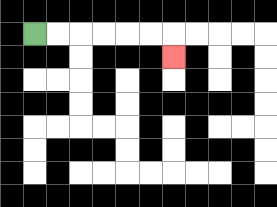{'start': '[1, 1]', 'end': '[7, 2]', 'path_directions': 'R,R,R,R,R,R,D', 'path_coordinates': '[[1, 1], [2, 1], [3, 1], [4, 1], [5, 1], [6, 1], [7, 1], [7, 2]]'}